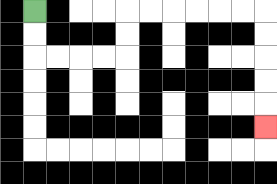{'start': '[1, 0]', 'end': '[11, 5]', 'path_directions': 'D,D,R,R,R,R,U,U,R,R,R,R,R,R,D,D,D,D,D', 'path_coordinates': '[[1, 0], [1, 1], [1, 2], [2, 2], [3, 2], [4, 2], [5, 2], [5, 1], [5, 0], [6, 0], [7, 0], [8, 0], [9, 0], [10, 0], [11, 0], [11, 1], [11, 2], [11, 3], [11, 4], [11, 5]]'}